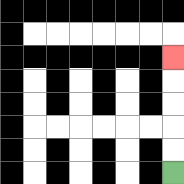{'start': '[7, 7]', 'end': '[7, 2]', 'path_directions': 'U,U,U,U,U', 'path_coordinates': '[[7, 7], [7, 6], [7, 5], [7, 4], [7, 3], [7, 2]]'}